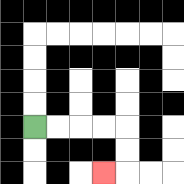{'start': '[1, 5]', 'end': '[4, 7]', 'path_directions': 'R,R,R,R,D,D,L', 'path_coordinates': '[[1, 5], [2, 5], [3, 5], [4, 5], [5, 5], [5, 6], [5, 7], [4, 7]]'}